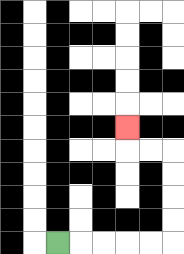{'start': '[2, 10]', 'end': '[5, 5]', 'path_directions': 'R,R,R,R,R,U,U,U,U,L,L,U', 'path_coordinates': '[[2, 10], [3, 10], [4, 10], [5, 10], [6, 10], [7, 10], [7, 9], [7, 8], [7, 7], [7, 6], [6, 6], [5, 6], [5, 5]]'}